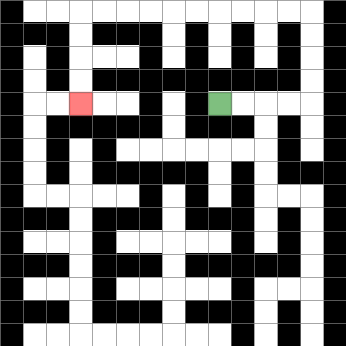{'start': '[9, 4]', 'end': '[3, 4]', 'path_directions': 'R,R,R,R,U,U,U,U,L,L,L,L,L,L,L,L,L,L,D,D,D,D', 'path_coordinates': '[[9, 4], [10, 4], [11, 4], [12, 4], [13, 4], [13, 3], [13, 2], [13, 1], [13, 0], [12, 0], [11, 0], [10, 0], [9, 0], [8, 0], [7, 0], [6, 0], [5, 0], [4, 0], [3, 0], [3, 1], [3, 2], [3, 3], [3, 4]]'}